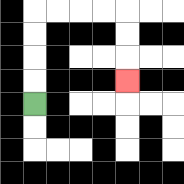{'start': '[1, 4]', 'end': '[5, 3]', 'path_directions': 'U,U,U,U,R,R,R,R,D,D,D', 'path_coordinates': '[[1, 4], [1, 3], [1, 2], [1, 1], [1, 0], [2, 0], [3, 0], [4, 0], [5, 0], [5, 1], [5, 2], [5, 3]]'}